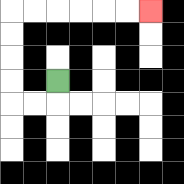{'start': '[2, 3]', 'end': '[6, 0]', 'path_directions': 'D,L,L,U,U,U,U,R,R,R,R,R,R', 'path_coordinates': '[[2, 3], [2, 4], [1, 4], [0, 4], [0, 3], [0, 2], [0, 1], [0, 0], [1, 0], [2, 0], [3, 0], [4, 0], [5, 0], [6, 0]]'}